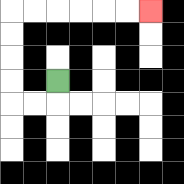{'start': '[2, 3]', 'end': '[6, 0]', 'path_directions': 'D,L,L,U,U,U,U,R,R,R,R,R,R', 'path_coordinates': '[[2, 3], [2, 4], [1, 4], [0, 4], [0, 3], [0, 2], [0, 1], [0, 0], [1, 0], [2, 0], [3, 0], [4, 0], [5, 0], [6, 0]]'}